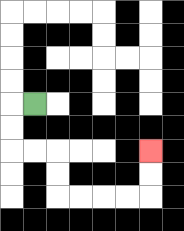{'start': '[1, 4]', 'end': '[6, 6]', 'path_directions': 'L,D,D,R,R,D,D,R,R,R,R,U,U', 'path_coordinates': '[[1, 4], [0, 4], [0, 5], [0, 6], [1, 6], [2, 6], [2, 7], [2, 8], [3, 8], [4, 8], [5, 8], [6, 8], [6, 7], [6, 6]]'}